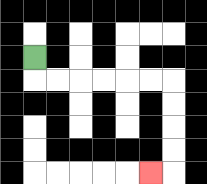{'start': '[1, 2]', 'end': '[6, 7]', 'path_directions': 'D,R,R,R,R,R,R,D,D,D,D,L', 'path_coordinates': '[[1, 2], [1, 3], [2, 3], [3, 3], [4, 3], [5, 3], [6, 3], [7, 3], [7, 4], [7, 5], [7, 6], [7, 7], [6, 7]]'}